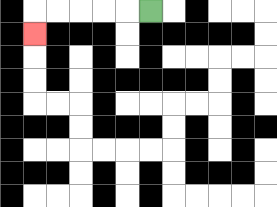{'start': '[6, 0]', 'end': '[1, 1]', 'path_directions': 'L,L,L,L,L,D', 'path_coordinates': '[[6, 0], [5, 0], [4, 0], [3, 0], [2, 0], [1, 0], [1, 1]]'}